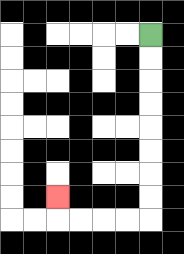{'start': '[6, 1]', 'end': '[2, 8]', 'path_directions': 'D,D,D,D,D,D,D,D,L,L,L,L,U', 'path_coordinates': '[[6, 1], [6, 2], [6, 3], [6, 4], [6, 5], [6, 6], [6, 7], [6, 8], [6, 9], [5, 9], [4, 9], [3, 9], [2, 9], [2, 8]]'}